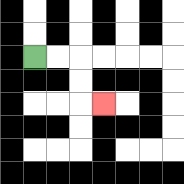{'start': '[1, 2]', 'end': '[4, 4]', 'path_directions': 'R,R,D,D,R', 'path_coordinates': '[[1, 2], [2, 2], [3, 2], [3, 3], [3, 4], [4, 4]]'}